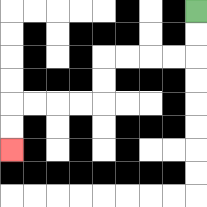{'start': '[8, 0]', 'end': '[0, 6]', 'path_directions': 'D,D,L,L,L,L,D,D,L,L,L,L,D,D', 'path_coordinates': '[[8, 0], [8, 1], [8, 2], [7, 2], [6, 2], [5, 2], [4, 2], [4, 3], [4, 4], [3, 4], [2, 4], [1, 4], [0, 4], [0, 5], [0, 6]]'}